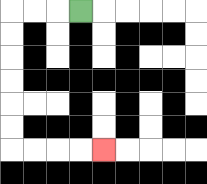{'start': '[3, 0]', 'end': '[4, 6]', 'path_directions': 'L,L,L,D,D,D,D,D,D,R,R,R,R', 'path_coordinates': '[[3, 0], [2, 0], [1, 0], [0, 0], [0, 1], [0, 2], [0, 3], [0, 4], [0, 5], [0, 6], [1, 6], [2, 6], [3, 6], [4, 6]]'}